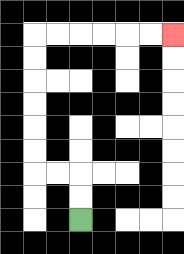{'start': '[3, 9]', 'end': '[7, 1]', 'path_directions': 'U,U,L,L,U,U,U,U,U,U,R,R,R,R,R,R', 'path_coordinates': '[[3, 9], [3, 8], [3, 7], [2, 7], [1, 7], [1, 6], [1, 5], [1, 4], [1, 3], [1, 2], [1, 1], [2, 1], [3, 1], [4, 1], [5, 1], [6, 1], [7, 1]]'}